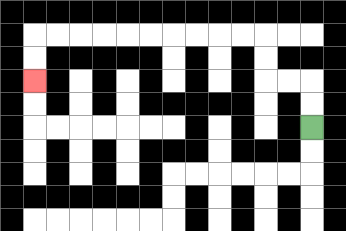{'start': '[13, 5]', 'end': '[1, 3]', 'path_directions': 'U,U,L,L,U,U,L,L,L,L,L,L,L,L,L,L,D,D', 'path_coordinates': '[[13, 5], [13, 4], [13, 3], [12, 3], [11, 3], [11, 2], [11, 1], [10, 1], [9, 1], [8, 1], [7, 1], [6, 1], [5, 1], [4, 1], [3, 1], [2, 1], [1, 1], [1, 2], [1, 3]]'}